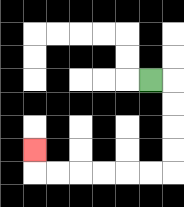{'start': '[6, 3]', 'end': '[1, 6]', 'path_directions': 'R,D,D,D,D,L,L,L,L,L,L,U', 'path_coordinates': '[[6, 3], [7, 3], [7, 4], [7, 5], [7, 6], [7, 7], [6, 7], [5, 7], [4, 7], [3, 7], [2, 7], [1, 7], [1, 6]]'}